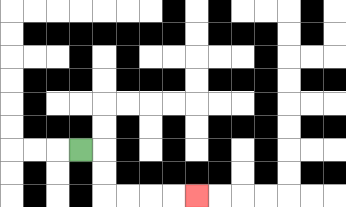{'start': '[3, 6]', 'end': '[8, 8]', 'path_directions': 'R,D,D,R,R,R,R', 'path_coordinates': '[[3, 6], [4, 6], [4, 7], [4, 8], [5, 8], [6, 8], [7, 8], [8, 8]]'}